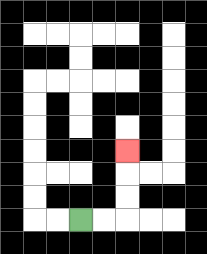{'start': '[3, 9]', 'end': '[5, 6]', 'path_directions': 'R,R,U,U,U', 'path_coordinates': '[[3, 9], [4, 9], [5, 9], [5, 8], [5, 7], [5, 6]]'}